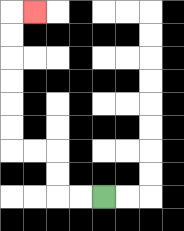{'start': '[4, 8]', 'end': '[1, 0]', 'path_directions': 'L,L,U,U,L,L,U,U,U,U,U,U,R', 'path_coordinates': '[[4, 8], [3, 8], [2, 8], [2, 7], [2, 6], [1, 6], [0, 6], [0, 5], [0, 4], [0, 3], [0, 2], [0, 1], [0, 0], [1, 0]]'}